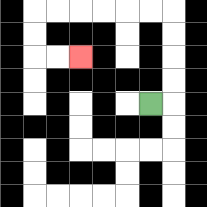{'start': '[6, 4]', 'end': '[3, 2]', 'path_directions': 'R,U,U,U,U,L,L,L,L,L,L,D,D,R,R', 'path_coordinates': '[[6, 4], [7, 4], [7, 3], [7, 2], [7, 1], [7, 0], [6, 0], [5, 0], [4, 0], [3, 0], [2, 0], [1, 0], [1, 1], [1, 2], [2, 2], [3, 2]]'}